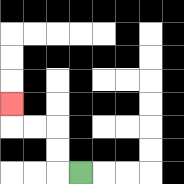{'start': '[3, 7]', 'end': '[0, 4]', 'path_directions': 'L,U,U,L,L,U', 'path_coordinates': '[[3, 7], [2, 7], [2, 6], [2, 5], [1, 5], [0, 5], [0, 4]]'}